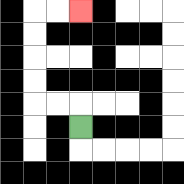{'start': '[3, 5]', 'end': '[3, 0]', 'path_directions': 'U,L,L,U,U,U,U,R,R', 'path_coordinates': '[[3, 5], [3, 4], [2, 4], [1, 4], [1, 3], [1, 2], [1, 1], [1, 0], [2, 0], [3, 0]]'}